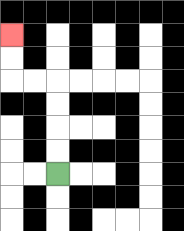{'start': '[2, 7]', 'end': '[0, 1]', 'path_directions': 'U,U,U,U,L,L,U,U', 'path_coordinates': '[[2, 7], [2, 6], [2, 5], [2, 4], [2, 3], [1, 3], [0, 3], [0, 2], [0, 1]]'}